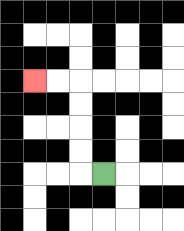{'start': '[4, 7]', 'end': '[1, 3]', 'path_directions': 'L,U,U,U,U,L,L', 'path_coordinates': '[[4, 7], [3, 7], [3, 6], [3, 5], [3, 4], [3, 3], [2, 3], [1, 3]]'}